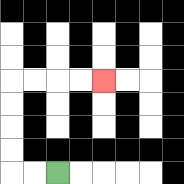{'start': '[2, 7]', 'end': '[4, 3]', 'path_directions': 'L,L,U,U,U,U,R,R,R,R', 'path_coordinates': '[[2, 7], [1, 7], [0, 7], [0, 6], [0, 5], [0, 4], [0, 3], [1, 3], [2, 3], [3, 3], [4, 3]]'}